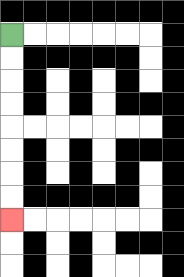{'start': '[0, 1]', 'end': '[0, 9]', 'path_directions': 'D,D,D,D,D,D,D,D', 'path_coordinates': '[[0, 1], [0, 2], [0, 3], [0, 4], [0, 5], [0, 6], [0, 7], [0, 8], [0, 9]]'}